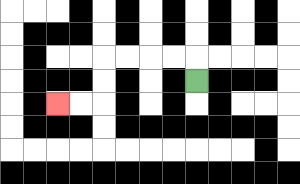{'start': '[8, 3]', 'end': '[2, 4]', 'path_directions': 'U,L,L,L,L,D,D,L,L', 'path_coordinates': '[[8, 3], [8, 2], [7, 2], [6, 2], [5, 2], [4, 2], [4, 3], [4, 4], [3, 4], [2, 4]]'}